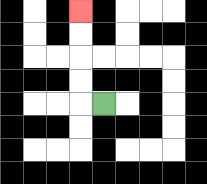{'start': '[4, 4]', 'end': '[3, 0]', 'path_directions': 'L,U,U,U,U', 'path_coordinates': '[[4, 4], [3, 4], [3, 3], [3, 2], [3, 1], [3, 0]]'}